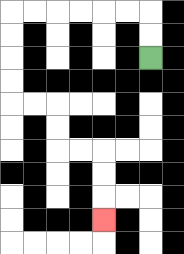{'start': '[6, 2]', 'end': '[4, 9]', 'path_directions': 'U,U,L,L,L,L,L,L,D,D,D,D,R,R,D,D,R,R,D,D,D', 'path_coordinates': '[[6, 2], [6, 1], [6, 0], [5, 0], [4, 0], [3, 0], [2, 0], [1, 0], [0, 0], [0, 1], [0, 2], [0, 3], [0, 4], [1, 4], [2, 4], [2, 5], [2, 6], [3, 6], [4, 6], [4, 7], [4, 8], [4, 9]]'}